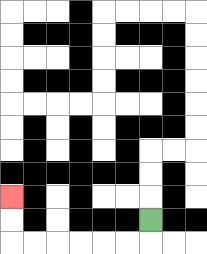{'start': '[6, 9]', 'end': '[0, 8]', 'path_directions': 'D,L,L,L,L,L,L,U,U', 'path_coordinates': '[[6, 9], [6, 10], [5, 10], [4, 10], [3, 10], [2, 10], [1, 10], [0, 10], [0, 9], [0, 8]]'}